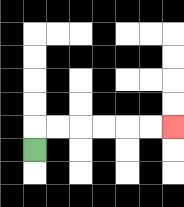{'start': '[1, 6]', 'end': '[7, 5]', 'path_directions': 'U,R,R,R,R,R,R', 'path_coordinates': '[[1, 6], [1, 5], [2, 5], [3, 5], [4, 5], [5, 5], [6, 5], [7, 5]]'}